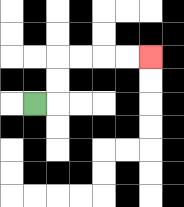{'start': '[1, 4]', 'end': '[6, 2]', 'path_directions': 'R,U,U,R,R,R,R', 'path_coordinates': '[[1, 4], [2, 4], [2, 3], [2, 2], [3, 2], [4, 2], [5, 2], [6, 2]]'}